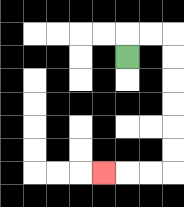{'start': '[5, 2]', 'end': '[4, 7]', 'path_directions': 'U,R,R,D,D,D,D,D,D,L,L,L', 'path_coordinates': '[[5, 2], [5, 1], [6, 1], [7, 1], [7, 2], [7, 3], [7, 4], [7, 5], [7, 6], [7, 7], [6, 7], [5, 7], [4, 7]]'}